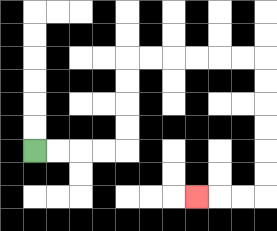{'start': '[1, 6]', 'end': '[8, 8]', 'path_directions': 'R,R,R,R,U,U,U,U,R,R,R,R,R,R,D,D,D,D,D,D,L,L,L', 'path_coordinates': '[[1, 6], [2, 6], [3, 6], [4, 6], [5, 6], [5, 5], [5, 4], [5, 3], [5, 2], [6, 2], [7, 2], [8, 2], [9, 2], [10, 2], [11, 2], [11, 3], [11, 4], [11, 5], [11, 6], [11, 7], [11, 8], [10, 8], [9, 8], [8, 8]]'}